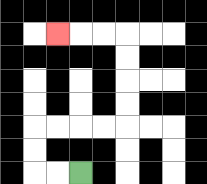{'start': '[3, 7]', 'end': '[2, 1]', 'path_directions': 'L,L,U,U,R,R,R,R,U,U,U,U,L,L,L', 'path_coordinates': '[[3, 7], [2, 7], [1, 7], [1, 6], [1, 5], [2, 5], [3, 5], [4, 5], [5, 5], [5, 4], [5, 3], [5, 2], [5, 1], [4, 1], [3, 1], [2, 1]]'}